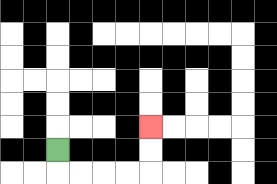{'start': '[2, 6]', 'end': '[6, 5]', 'path_directions': 'D,R,R,R,R,U,U', 'path_coordinates': '[[2, 6], [2, 7], [3, 7], [4, 7], [5, 7], [6, 7], [6, 6], [6, 5]]'}